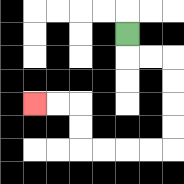{'start': '[5, 1]', 'end': '[1, 4]', 'path_directions': 'D,R,R,D,D,D,D,L,L,L,L,U,U,L,L', 'path_coordinates': '[[5, 1], [5, 2], [6, 2], [7, 2], [7, 3], [7, 4], [7, 5], [7, 6], [6, 6], [5, 6], [4, 6], [3, 6], [3, 5], [3, 4], [2, 4], [1, 4]]'}